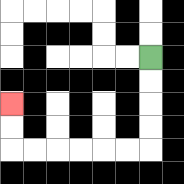{'start': '[6, 2]', 'end': '[0, 4]', 'path_directions': 'D,D,D,D,L,L,L,L,L,L,U,U', 'path_coordinates': '[[6, 2], [6, 3], [6, 4], [6, 5], [6, 6], [5, 6], [4, 6], [3, 6], [2, 6], [1, 6], [0, 6], [0, 5], [0, 4]]'}